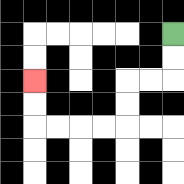{'start': '[7, 1]', 'end': '[1, 3]', 'path_directions': 'D,D,L,L,D,D,L,L,L,L,U,U', 'path_coordinates': '[[7, 1], [7, 2], [7, 3], [6, 3], [5, 3], [5, 4], [5, 5], [4, 5], [3, 5], [2, 5], [1, 5], [1, 4], [1, 3]]'}